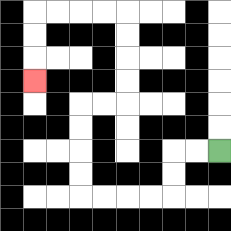{'start': '[9, 6]', 'end': '[1, 3]', 'path_directions': 'L,L,D,D,L,L,L,L,U,U,U,U,R,R,U,U,U,U,L,L,L,L,D,D,D', 'path_coordinates': '[[9, 6], [8, 6], [7, 6], [7, 7], [7, 8], [6, 8], [5, 8], [4, 8], [3, 8], [3, 7], [3, 6], [3, 5], [3, 4], [4, 4], [5, 4], [5, 3], [5, 2], [5, 1], [5, 0], [4, 0], [3, 0], [2, 0], [1, 0], [1, 1], [1, 2], [1, 3]]'}